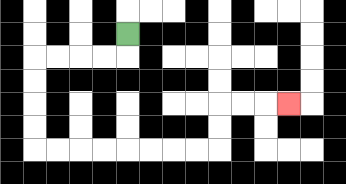{'start': '[5, 1]', 'end': '[12, 4]', 'path_directions': 'D,L,L,L,L,D,D,D,D,R,R,R,R,R,R,R,R,U,U,R,R,R', 'path_coordinates': '[[5, 1], [5, 2], [4, 2], [3, 2], [2, 2], [1, 2], [1, 3], [1, 4], [1, 5], [1, 6], [2, 6], [3, 6], [4, 6], [5, 6], [6, 6], [7, 6], [8, 6], [9, 6], [9, 5], [9, 4], [10, 4], [11, 4], [12, 4]]'}